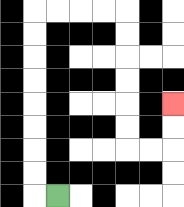{'start': '[2, 8]', 'end': '[7, 4]', 'path_directions': 'L,U,U,U,U,U,U,U,U,R,R,R,R,D,D,D,D,D,D,R,R,U,U', 'path_coordinates': '[[2, 8], [1, 8], [1, 7], [1, 6], [1, 5], [1, 4], [1, 3], [1, 2], [1, 1], [1, 0], [2, 0], [3, 0], [4, 0], [5, 0], [5, 1], [5, 2], [5, 3], [5, 4], [5, 5], [5, 6], [6, 6], [7, 6], [7, 5], [7, 4]]'}